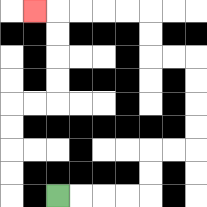{'start': '[2, 8]', 'end': '[1, 0]', 'path_directions': 'R,R,R,R,U,U,R,R,U,U,U,U,L,L,U,U,L,L,L,L,L', 'path_coordinates': '[[2, 8], [3, 8], [4, 8], [5, 8], [6, 8], [6, 7], [6, 6], [7, 6], [8, 6], [8, 5], [8, 4], [8, 3], [8, 2], [7, 2], [6, 2], [6, 1], [6, 0], [5, 0], [4, 0], [3, 0], [2, 0], [1, 0]]'}